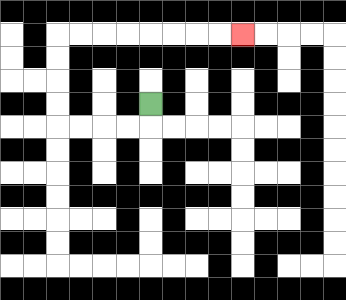{'start': '[6, 4]', 'end': '[10, 1]', 'path_directions': 'D,L,L,L,L,U,U,U,U,R,R,R,R,R,R,R,R', 'path_coordinates': '[[6, 4], [6, 5], [5, 5], [4, 5], [3, 5], [2, 5], [2, 4], [2, 3], [2, 2], [2, 1], [3, 1], [4, 1], [5, 1], [6, 1], [7, 1], [8, 1], [9, 1], [10, 1]]'}